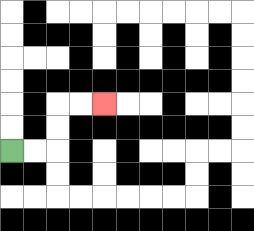{'start': '[0, 6]', 'end': '[4, 4]', 'path_directions': 'R,R,U,U,R,R', 'path_coordinates': '[[0, 6], [1, 6], [2, 6], [2, 5], [2, 4], [3, 4], [4, 4]]'}